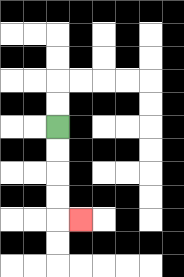{'start': '[2, 5]', 'end': '[3, 9]', 'path_directions': 'D,D,D,D,R', 'path_coordinates': '[[2, 5], [2, 6], [2, 7], [2, 8], [2, 9], [3, 9]]'}